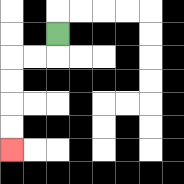{'start': '[2, 1]', 'end': '[0, 6]', 'path_directions': 'D,L,L,D,D,D,D', 'path_coordinates': '[[2, 1], [2, 2], [1, 2], [0, 2], [0, 3], [0, 4], [0, 5], [0, 6]]'}